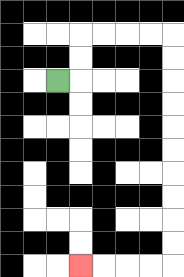{'start': '[2, 3]', 'end': '[3, 11]', 'path_directions': 'R,U,U,R,R,R,R,D,D,D,D,D,D,D,D,D,D,L,L,L,L', 'path_coordinates': '[[2, 3], [3, 3], [3, 2], [3, 1], [4, 1], [5, 1], [6, 1], [7, 1], [7, 2], [7, 3], [7, 4], [7, 5], [7, 6], [7, 7], [7, 8], [7, 9], [7, 10], [7, 11], [6, 11], [5, 11], [4, 11], [3, 11]]'}